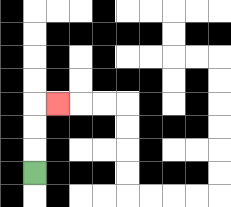{'start': '[1, 7]', 'end': '[2, 4]', 'path_directions': 'U,U,U,R', 'path_coordinates': '[[1, 7], [1, 6], [1, 5], [1, 4], [2, 4]]'}